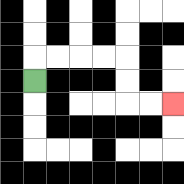{'start': '[1, 3]', 'end': '[7, 4]', 'path_directions': 'U,R,R,R,R,D,D,R,R', 'path_coordinates': '[[1, 3], [1, 2], [2, 2], [3, 2], [4, 2], [5, 2], [5, 3], [5, 4], [6, 4], [7, 4]]'}